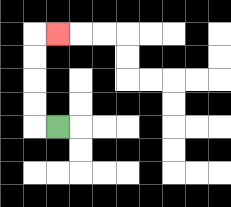{'start': '[2, 5]', 'end': '[2, 1]', 'path_directions': 'L,U,U,U,U,R', 'path_coordinates': '[[2, 5], [1, 5], [1, 4], [1, 3], [1, 2], [1, 1], [2, 1]]'}